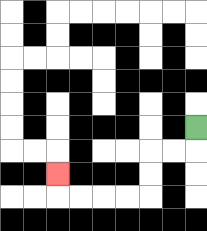{'start': '[8, 5]', 'end': '[2, 7]', 'path_directions': 'D,L,L,D,D,L,L,L,L,U', 'path_coordinates': '[[8, 5], [8, 6], [7, 6], [6, 6], [6, 7], [6, 8], [5, 8], [4, 8], [3, 8], [2, 8], [2, 7]]'}